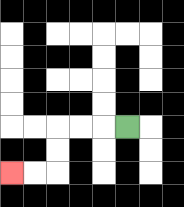{'start': '[5, 5]', 'end': '[0, 7]', 'path_directions': 'L,L,L,D,D,L,L', 'path_coordinates': '[[5, 5], [4, 5], [3, 5], [2, 5], [2, 6], [2, 7], [1, 7], [0, 7]]'}